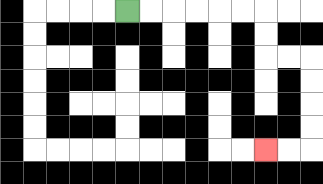{'start': '[5, 0]', 'end': '[11, 6]', 'path_directions': 'R,R,R,R,R,R,D,D,R,R,D,D,D,D,L,L', 'path_coordinates': '[[5, 0], [6, 0], [7, 0], [8, 0], [9, 0], [10, 0], [11, 0], [11, 1], [11, 2], [12, 2], [13, 2], [13, 3], [13, 4], [13, 5], [13, 6], [12, 6], [11, 6]]'}